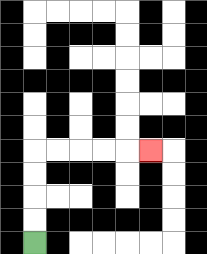{'start': '[1, 10]', 'end': '[6, 6]', 'path_directions': 'U,U,U,U,R,R,R,R,R', 'path_coordinates': '[[1, 10], [1, 9], [1, 8], [1, 7], [1, 6], [2, 6], [3, 6], [4, 6], [5, 6], [6, 6]]'}